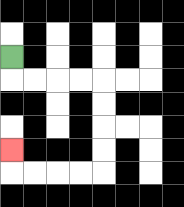{'start': '[0, 2]', 'end': '[0, 6]', 'path_directions': 'D,R,R,R,R,D,D,D,D,L,L,L,L,U', 'path_coordinates': '[[0, 2], [0, 3], [1, 3], [2, 3], [3, 3], [4, 3], [4, 4], [4, 5], [4, 6], [4, 7], [3, 7], [2, 7], [1, 7], [0, 7], [0, 6]]'}